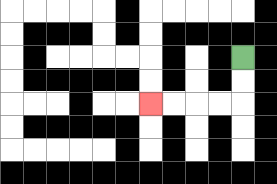{'start': '[10, 2]', 'end': '[6, 4]', 'path_directions': 'D,D,L,L,L,L', 'path_coordinates': '[[10, 2], [10, 3], [10, 4], [9, 4], [8, 4], [7, 4], [6, 4]]'}